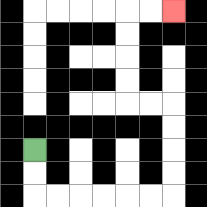{'start': '[1, 6]', 'end': '[7, 0]', 'path_directions': 'D,D,R,R,R,R,R,R,U,U,U,U,L,L,U,U,U,U,R,R', 'path_coordinates': '[[1, 6], [1, 7], [1, 8], [2, 8], [3, 8], [4, 8], [5, 8], [6, 8], [7, 8], [7, 7], [7, 6], [7, 5], [7, 4], [6, 4], [5, 4], [5, 3], [5, 2], [5, 1], [5, 0], [6, 0], [7, 0]]'}